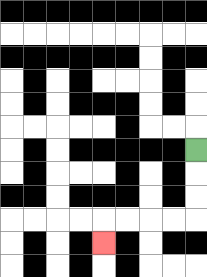{'start': '[8, 6]', 'end': '[4, 10]', 'path_directions': 'D,D,D,L,L,L,L,D', 'path_coordinates': '[[8, 6], [8, 7], [8, 8], [8, 9], [7, 9], [6, 9], [5, 9], [4, 9], [4, 10]]'}